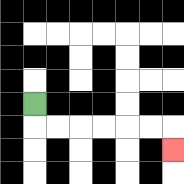{'start': '[1, 4]', 'end': '[7, 6]', 'path_directions': 'D,R,R,R,R,R,R,D', 'path_coordinates': '[[1, 4], [1, 5], [2, 5], [3, 5], [4, 5], [5, 5], [6, 5], [7, 5], [7, 6]]'}